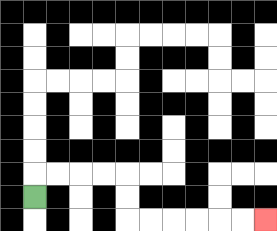{'start': '[1, 8]', 'end': '[11, 9]', 'path_directions': 'U,R,R,R,R,D,D,R,R,R,R,R,R', 'path_coordinates': '[[1, 8], [1, 7], [2, 7], [3, 7], [4, 7], [5, 7], [5, 8], [5, 9], [6, 9], [7, 9], [8, 9], [9, 9], [10, 9], [11, 9]]'}